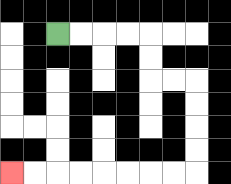{'start': '[2, 1]', 'end': '[0, 7]', 'path_directions': 'R,R,R,R,D,D,R,R,D,D,D,D,L,L,L,L,L,L,L,L', 'path_coordinates': '[[2, 1], [3, 1], [4, 1], [5, 1], [6, 1], [6, 2], [6, 3], [7, 3], [8, 3], [8, 4], [8, 5], [8, 6], [8, 7], [7, 7], [6, 7], [5, 7], [4, 7], [3, 7], [2, 7], [1, 7], [0, 7]]'}